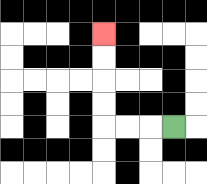{'start': '[7, 5]', 'end': '[4, 1]', 'path_directions': 'L,L,L,U,U,U,U', 'path_coordinates': '[[7, 5], [6, 5], [5, 5], [4, 5], [4, 4], [4, 3], [4, 2], [4, 1]]'}